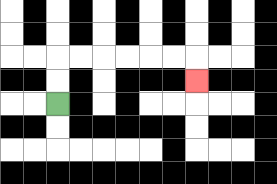{'start': '[2, 4]', 'end': '[8, 3]', 'path_directions': 'U,U,R,R,R,R,R,R,D', 'path_coordinates': '[[2, 4], [2, 3], [2, 2], [3, 2], [4, 2], [5, 2], [6, 2], [7, 2], [8, 2], [8, 3]]'}